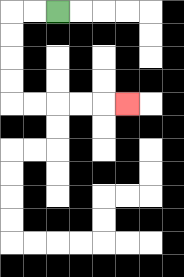{'start': '[2, 0]', 'end': '[5, 4]', 'path_directions': 'L,L,D,D,D,D,R,R,R,R,R', 'path_coordinates': '[[2, 0], [1, 0], [0, 0], [0, 1], [0, 2], [0, 3], [0, 4], [1, 4], [2, 4], [3, 4], [4, 4], [5, 4]]'}